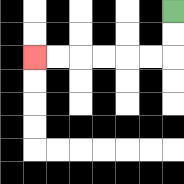{'start': '[7, 0]', 'end': '[1, 2]', 'path_directions': 'D,D,L,L,L,L,L,L', 'path_coordinates': '[[7, 0], [7, 1], [7, 2], [6, 2], [5, 2], [4, 2], [3, 2], [2, 2], [1, 2]]'}